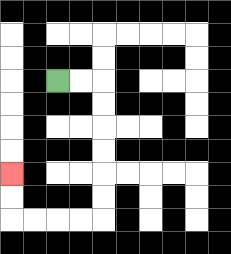{'start': '[2, 3]', 'end': '[0, 7]', 'path_directions': 'R,R,D,D,D,D,D,D,L,L,L,L,U,U', 'path_coordinates': '[[2, 3], [3, 3], [4, 3], [4, 4], [4, 5], [4, 6], [4, 7], [4, 8], [4, 9], [3, 9], [2, 9], [1, 9], [0, 9], [0, 8], [0, 7]]'}